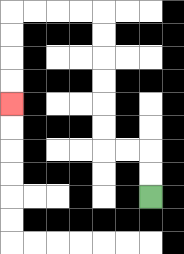{'start': '[6, 8]', 'end': '[0, 4]', 'path_directions': 'U,U,L,L,U,U,U,U,U,U,L,L,L,L,D,D,D,D', 'path_coordinates': '[[6, 8], [6, 7], [6, 6], [5, 6], [4, 6], [4, 5], [4, 4], [4, 3], [4, 2], [4, 1], [4, 0], [3, 0], [2, 0], [1, 0], [0, 0], [0, 1], [0, 2], [0, 3], [0, 4]]'}